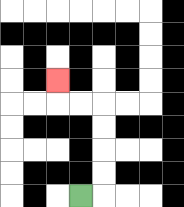{'start': '[3, 8]', 'end': '[2, 3]', 'path_directions': 'R,U,U,U,U,L,L,U', 'path_coordinates': '[[3, 8], [4, 8], [4, 7], [4, 6], [4, 5], [4, 4], [3, 4], [2, 4], [2, 3]]'}